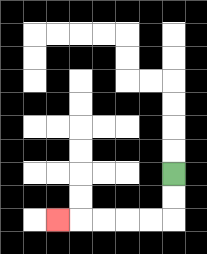{'start': '[7, 7]', 'end': '[2, 9]', 'path_directions': 'D,D,L,L,L,L,L', 'path_coordinates': '[[7, 7], [7, 8], [7, 9], [6, 9], [5, 9], [4, 9], [3, 9], [2, 9]]'}